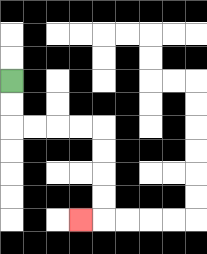{'start': '[0, 3]', 'end': '[3, 9]', 'path_directions': 'D,D,R,R,R,R,D,D,D,D,L', 'path_coordinates': '[[0, 3], [0, 4], [0, 5], [1, 5], [2, 5], [3, 5], [4, 5], [4, 6], [4, 7], [4, 8], [4, 9], [3, 9]]'}